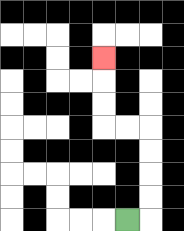{'start': '[5, 9]', 'end': '[4, 2]', 'path_directions': 'R,U,U,U,U,L,L,U,U,U', 'path_coordinates': '[[5, 9], [6, 9], [6, 8], [6, 7], [6, 6], [6, 5], [5, 5], [4, 5], [4, 4], [4, 3], [4, 2]]'}